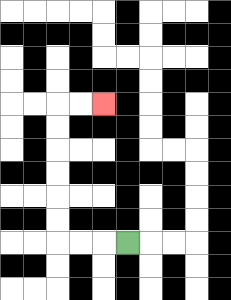{'start': '[5, 10]', 'end': '[4, 4]', 'path_directions': 'L,L,L,U,U,U,U,U,U,R,R', 'path_coordinates': '[[5, 10], [4, 10], [3, 10], [2, 10], [2, 9], [2, 8], [2, 7], [2, 6], [2, 5], [2, 4], [3, 4], [4, 4]]'}